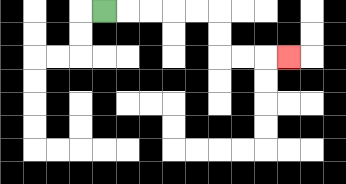{'start': '[4, 0]', 'end': '[12, 2]', 'path_directions': 'R,R,R,R,R,D,D,R,R,R', 'path_coordinates': '[[4, 0], [5, 0], [6, 0], [7, 0], [8, 0], [9, 0], [9, 1], [9, 2], [10, 2], [11, 2], [12, 2]]'}